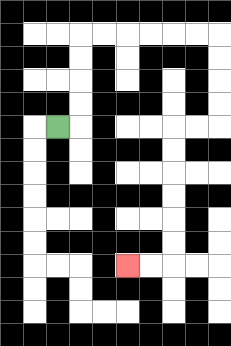{'start': '[2, 5]', 'end': '[5, 11]', 'path_directions': 'R,U,U,U,U,R,R,R,R,R,R,D,D,D,D,L,L,D,D,D,D,D,D,L,L', 'path_coordinates': '[[2, 5], [3, 5], [3, 4], [3, 3], [3, 2], [3, 1], [4, 1], [5, 1], [6, 1], [7, 1], [8, 1], [9, 1], [9, 2], [9, 3], [9, 4], [9, 5], [8, 5], [7, 5], [7, 6], [7, 7], [7, 8], [7, 9], [7, 10], [7, 11], [6, 11], [5, 11]]'}